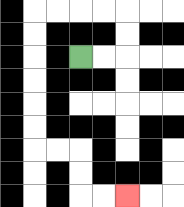{'start': '[3, 2]', 'end': '[5, 8]', 'path_directions': 'R,R,U,U,L,L,L,L,D,D,D,D,D,D,R,R,D,D,R,R', 'path_coordinates': '[[3, 2], [4, 2], [5, 2], [5, 1], [5, 0], [4, 0], [3, 0], [2, 0], [1, 0], [1, 1], [1, 2], [1, 3], [1, 4], [1, 5], [1, 6], [2, 6], [3, 6], [3, 7], [3, 8], [4, 8], [5, 8]]'}